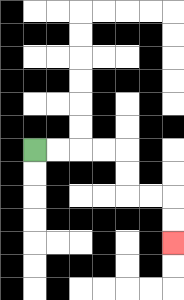{'start': '[1, 6]', 'end': '[7, 10]', 'path_directions': 'R,R,R,R,D,D,R,R,D,D', 'path_coordinates': '[[1, 6], [2, 6], [3, 6], [4, 6], [5, 6], [5, 7], [5, 8], [6, 8], [7, 8], [7, 9], [7, 10]]'}